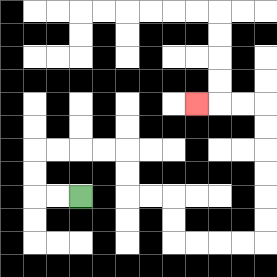{'start': '[3, 8]', 'end': '[8, 4]', 'path_directions': 'L,L,U,U,R,R,R,R,D,D,R,R,D,D,R,R,R,R,U,U,U,U,U,U,L,L,L', 'path_coordinates': '[[3, 8], [2, 8], [1, 8], [1, 7], [1, 6], [2, 6], [3, 6], [4, 6], [5, 6], [5, 7], [5, 8], [6, 8], [7, 8], [7, 9], [7, 10], [8, 10], [9, 10], [10, 10], [11, 10], [11, 9], [11, 8], [11, 7], [11, 6], [11, 5], [11, 4], [10, 4], [9, 4], [8, 4]]'}